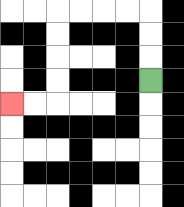{'start': '[6, 3]', 'end': '[0, 4]', 'path_directions': 'U,U,U,L,L,L,L,D,D,D,D,L,L', 'path_coordinates': '[[6, 3], [6, 2], [6, 1], [6, 0], [5, 0], [4, 0], [3, 0], [2, 0], [2, 1], [2, 2], [2, 3], [2, 4], [1, 4], [0, 4]]'}